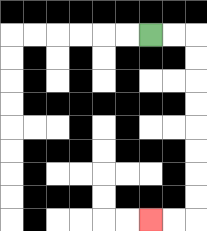{'start': '[6, 1]', 'end': '[6, 9]', 'path_directions': 'R,R,D,D,D,D,D,D,D,D,L,L', 'path_coordinates': '[[6, 1], [7, 1], [8, 1], [8, 2], [8, 3], [8, 4], [8, 5], [8, 6], [8, 7], [8, 8], [8, 9], [7, 9], [6, 9]]'}